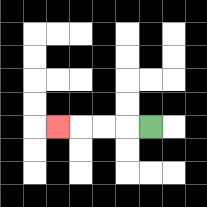{'start': '[6, 5]', 'end': '[2, 5]', 'path_directions': 'L,L,L,L', 'path_coordinates': '[[6, 5], [5, 5], [4, 5], [3, 5], [2, 5]]'}